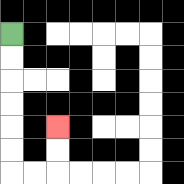{'start': '[0, 1]', 'end': '[2, 5]', 'path_directions': 'D,D,D,D,D,D,R,R,U,U', 'path_coordinates': '[[0, 1], [0, 2], [0, 3], [0, 4], [0, 5], [0, 6], [0, 7], [1, 7], [2, 7], [2, 6], [2, 5]]'}